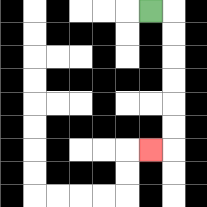{'start': '[6, 0]', 'end': '[6, 6]', 'path_directions': 'R,D,D,D,D,D,D,L', 'path_coordinates': '[[6, 0], [7, 0], [7, 1], [7, 2], [7, 3], [7, 4], [7, 5], [7, 6], [6, 6]]'}